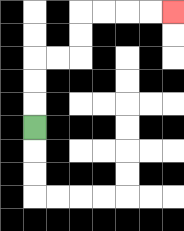{'start': '[1, 5]', 'end': '[7, 0]', 'path_directions': 'U,U,U,R,R,U,U,R,R,R,R', 'path_coordinates': '[[1, 5], [1, 4], [1, 3], [1, 2], [2, 2], [3, 2], [3, 1], [3, 0], [4, 0], [5, 0], [6, 0], [7, 0]]'}